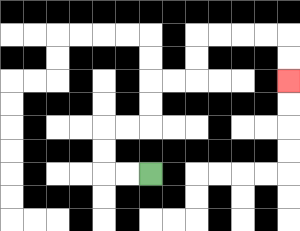{'start': '[6, 7]', 'end': '[12, 3]', 'path_directions': 'L,L,U,U,R,R,U,U,R,R,U,U,R,R,R,R,D,D', 'path_coordinates': '[[6, 7], [5, 7], [4, 7], [4, 6], [4, 5], [5, 5], [6, 5], [6, 4], [6, 3], [7, 3], [8, 3], [8, 2], [8, 1], [9, 1], [10, 1], [11, 1], [12, 1], [12, 2], [12, 3]]'}